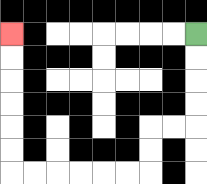{'start': '[8, 1]', 'end': '[0, 1]', 'path_directions': 'D,D,D,D,L,L,D,D,L,L,L,L,L,L,U,U,U,U,U,U', 'path_coordinates': '[[8, 1], [8, 2], [8, 3], [8, 4], [8, 5], [7, 5], [6, 5], [6, 6], [6, 7], [5, 7], [4, 7], [3, 7], [2, 7], [1, 7], [0, 7], [0, 6], [0, 5], [0, 4], [0, 3], [0, 2], [0, 1]]'}